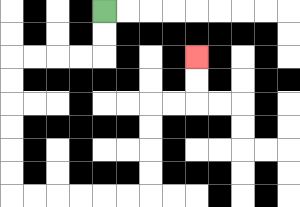{'start': '[4, 0]', 'end': '[8, 2]', 'path_directions': 'D,D,L,L,L,L,D,D,D,D,D,D,R,R,R,R,R,R,U,U,U,U,R,R,U,U', 'path_coordinates': '[[4, 0], [4, 1], [4, 2], [3, 2], [2, 2], [1, 2], [0, 2], [0, 3], [0, 4], [0, 5], [0, 6], [0, 7], [0, 8], [1, 8], [2, 8], [3, 8], [4, 8], [5, 8], [6, 8], [6, 7], [6, 6], [6, 5], [6, 4], [7, 4], [8, 4], [8, 3], [8, 2]]'}